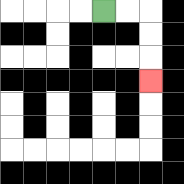{'start': '[4, 0]', 'end': '[6, 3]', 'path_directions': 'R,R,D,D,D', 'path_coordinates': '[[4, 0], [5, 0], [6, 0], [6, 1], [6, 2], [6, 3]]'}